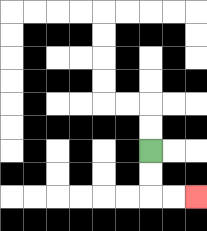{'start': '[6, 6]', 'end': '[8, 8]', 'path_directions': 'D,D,R,R', 'path_coordinates': '[[6, 6], [6, 7], [6, 8], [7, 8], [8, 8]]'}